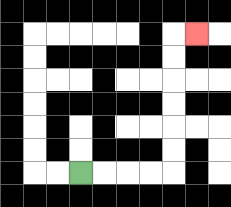{'start': '[3, 7]', 'end': '[8, 1]', 'path_directions': 'R,R,R,R,U,U,U,U,U,U,R', 'path_coordinates': '[[3, 7], [4, 7], [5, 7], [6, 7], [7, 7], [7, 6], [7, 5], [7, 4], [7, 3], [7, 2], [7, 1], [8, 1]]'}